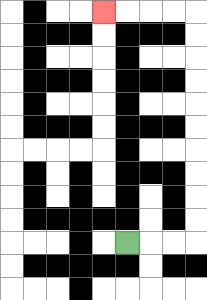{'start': '[5, 10]', 'end': '[4, 0]', 'path_directions': 'R,R,R,U,U,U,U,U,U,U,U,U,U,L,L,L,L', 'path_coordinates': '[[5, 10], [6, 10], [7, 10], [8, 10], [8, 9], [8, 8], [8, 7], [8, 6], [8, 5], [8, 4], [8, 3], [8, 2], [8, 1], [8, 0], [7, 0], [6, 0], [5, 0], [4, 0]]'}